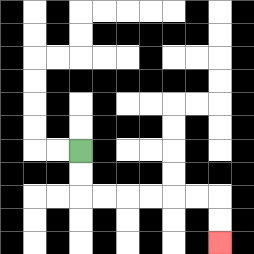{'start': '[3, 6]', 'end': '[9, 10]', 'path_directions': 'D,D,R,R,R,R,R,R,D,D', 'path_coordinates': '[[3, 6], [3, 7], [3, 8], [4, 8], [5, 8], [6, 8], [7, 8], [8, 8], [9, 8], [9, 9], [9, 10]]'}